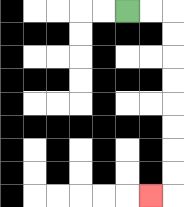{'start': '[5, 0]', 'end': '[6, 8]', 'path_directions': 'R,R,D,D,D,D,D,D,D,D,L', 'path_coordinates': '[[5, 0], [6, 0], [7, 0], [7, 1], [7, 2], [7, 3], [7, 4], [7, 5], [7, 6], [7, 7], [7, 8], [6, 8]]'}